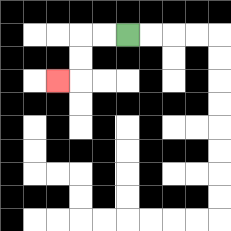{'start': '[5, 1]', 'end': '[2, 3]', 'path_directions': 'L,L,D,D,L', 'path_coordinates': '[[5, 1], [4, 1], [3, 1], [3, 2], [3, 3], [2, 3]]'}